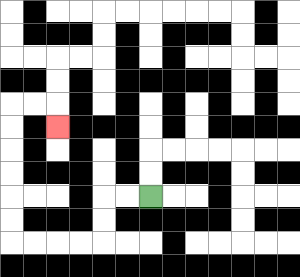{'start': '[6, 8]', 'end': '[2, 5]', 'path_directions': 'L,L,D,D,L,L,L,L,U,U,U,U,U,U,R,R,D', 'path_coordinates': '[[6, 8], [5, 8], [4, 8], [4, 9], [4, 10], [3, 10], [2, 10], [1, 10], [0, 10], [0, 9], [0, 8], [0, 7], [0, 6], [0, 5], [0, 4], [1, 4], [2, 4], [2, 5]]'}